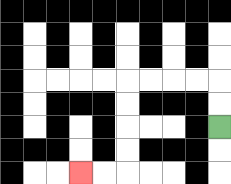{'start': '[9, 5]', 'end': '[3, 7]', 'path_directions': 'U,U,L,L,L,L,D,D,D,D,L,L', 'path_coordinates': '[[9, 5], [9, 4], [9, 3], [8, 3], [7, 3], [6, 3], [5, 3], [5, 4], [5, 5], [5, 6], [5, 7], [4, 7], [3, 7]]'}